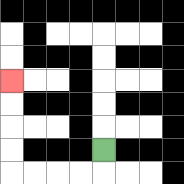{'start': '[4, 6]', 'end': '[0, 3]', 'path_directions': 'D,L,L,L,L,U,U,U,U', 'path_coordinates': '[[4, 6], [4, 7], [3, 7], [2, 7], [1, 7], [0, 7], [0, 6], [0, 5], [0, 4], [0, 3]]'}